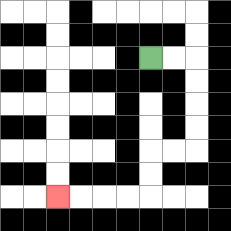{'start': '[6, 2]', 'end': '[2, 8]', 'path_directions': 'R,R,D,D,D,D,L,L,D,D,L,L,L,L', 'path_coordinates': '[[6, 2], [7, 2], [8, 2], [8, 3], [8, 4], [8, 5], [8, 6], [7, 6], [6, 6], [6, 7], [6, 8], [5, 8], [4, 8], [3, 8], [2, 8]]'}